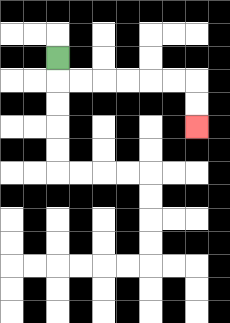{'start': '[2, 2]', 'end': '[8, 5]', 'path_directions': 'D,R,R,R,R,R,R,D,D', 'path_coordinates': '[[2, 2], [2, 3], [3, 3], [4, 3], [5, 3], [6, 3], [7, 3], [8, 3], [8, 4], [8, 5]]'}